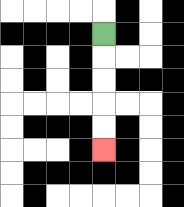{'start': '[4, 1]', 'end': '[4, 6]', 'path_directions': 'D,D,D,D,D', 'path_coordinates': '[[4, 1], [4, 2], [4, 3], [4, 4], [4, 5], [4, 6]]'}